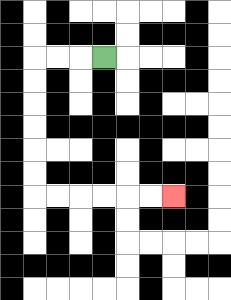{'start': '[4, 2]', 'end': '[7, 8]', 'path_directions': 'L,L,L,D,D,D,D,D,D,R,R,R,R,R,R', 'path_coordinates': '[[4, 2], [3, 2], [2, 2], [1, 2], [1, 3], [1, 4], [1, 5], [1, 6], [1, 7], [1, 8], [2, 8], [3, 8], [4, 8], [5, 8], [6, 8], [7, 8]]'}